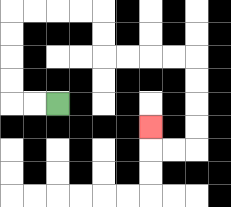{'start': '[2, 4]', 'end': '[6, 5]', 'path_directions': 'L,L,U,U,U,U,R,R,R,R,D,D,R,R,R,R,D,D,D,D,L,L,U', 'path_coordinates': '[[2, 4], [1, 4], [0, 4], [0, 3], [0, 2], [0, 1], [0, 0], [1, 0], [2, 0], [3, 0], [4, 0], [4, 1], [4, 2], [5, 2], [6, 2], [7, 2], [8, 2], [8, 3], [8, 4], [8, 5], [8, 6], [7, 6], [6, 6], [6, 5]]'}